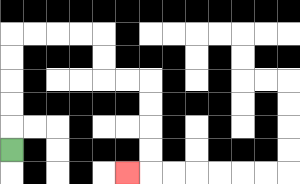{'start': '[0, 6]', 'end': '[5, 7]', 'path_directions': 'U,U,U,U,U,R,R,R,R,D,D,R,R,D,D,D,D,L', 'path_coordinates': '[[0, 6], [0, 5], [0, 4], [0, 3], [0, 2], [0, 1], [1, 1], [2, 1], [3, 1], [4, 1], [4, 2], [4, 3], [5, 3], [6, 3], [6, 4], [6, 5], [6, 6], [6, 7], [5, 7]]'}